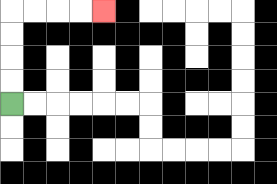{'start': '[0, 4]', 'end': '[4, 0]', 'path_directions': 'U,U,U,U,R,R,R,R', 'path_coordinates': '[[0, 4], [0, 3], [0, 2], [0, 1], [0, 0], [1, 0], [2, 0], [3, 0], [4, 0]]'}